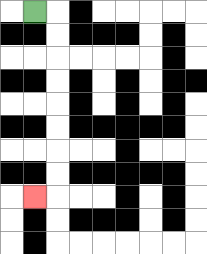{'start': '[1, 0]', 'end': '[1, 8]', 'path_directions': 'R,D,D,D,D,D,D,D,D,L', 'path_coordinates': '[[1, 0], [2, 0], [2, 1], [2, 2], [2, 3], [2, 4], [2, 5], [2, 6], [2, 7], [2, 8], [1, 8]]'}